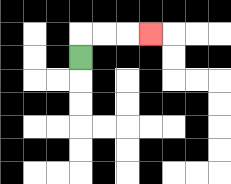{'start': '[3, 2]', 'end': '[6, 1]', 'path_directions': 'U,R,R,R', 'path_coordinates': '[[3, 2], [3, 1], [4, 1], [5, 1], [6, 1]]'}